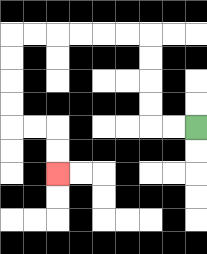{'start': '[8, 5]', 'end': '[2, 7]', 'path_directions': 'L,L,U,U,U,U,L,L,L,L,L,L,D,D,D,D,R,R,D,D', 'path_coordinates': '[[8, 5], [7, 5], [6, 5], [6, 4], [6, 3], [6, 2], [6, 1], [5, 1], [4, 1], [3, 1], [2, 1], [1, 1], [0, 1], [0, 2], [0, 3], [0, 4], [0, 5], [1, 5], [2, 5], [2, 6], [2, 7]]'}